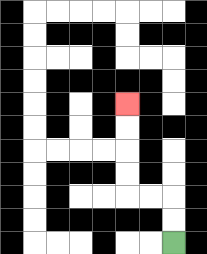{'start': '[7, 10]', 'end': '[5, 4]', 'path_directions': 'U,U,L,L,U,U,U,U', 'path_coordinates': '[[7, 10], [7, 9], [7, 8], [6, 8], [5, 8], [5, 7], [5, 6], [5, 5], [5, 4]]'}